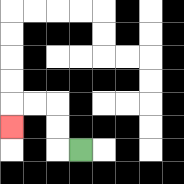{'start': '[3, 6]', 'end': '[0, 5]', 'path_directions': 'L,U,U,L,L,D', 'path_coordinates': '[[3, 6], [2, 6], [2, 5], [2, 4], [1, 4], [0, 4], [0, 5]]'}